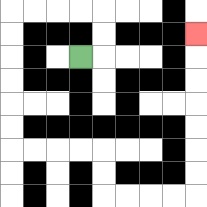{'start': '[3, 2]', 'end': '[8, 1]', 'path_directions': 'R,U,U,L,L,L,L,D,D,D,D,D,D,R,R,R,R,D,D,R,R,R,R,U,U,U,U,U,U,U', 'path_coordinates': '[[3, 2], [4, 2], [4, 1], [4, 0], [3, 0], [2, 0], [1, 0], [0, 0], [0, 1], [0, 2], [0, 3], [0, 4], [0, 5], [0, 6], [1, 6], [2, 6], [3, 6], [4, 6], [4, 7], [4, 8], [5, 8], [6, 8], [7, 8], [8, 8], [8, 7], [8, 6], [8, 5], [8, 4], [8, 3], [8, 2], [8, 1]]'}